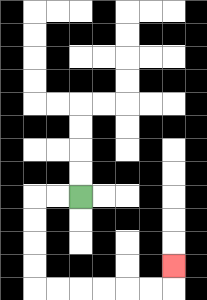{'start': '[3, 8]', 'end': '[7, 11]', 'path_directions': 'L,L,D,D,D,D,R,R,R,R,R,R,U', 'path_coordinates': '[[3, 8], [2, 8], [1, 8], [1, 9], [1, 10], [1, 11], [1, 12], [2, 12], [3, 12], [4, 12], [5, 12], [6, 12], [7, 12], [7, 11]]'}